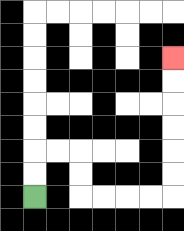{'start': '[1, 8]', 'end': '[7, 2]', 'path_directions': 'U,U,R,R,D,D,R,R,R,R,U,U,U,U,U,U', 'path_coordinates': '[[1, 8], [1, 7], [1, 6], [2, 6], [3, 6], [3, 7], [3, 8], [4, 8], [5, 8], [6, 8], [7, 8], [7, 7], [7, 6], [7, 5], [7, 4], [7, 3], [7, 2]]'}